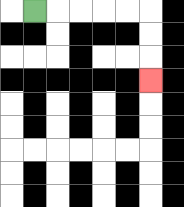{'start': '[1, 0]', 'end': '[6, 3]', 'path_directions': 'R,R,R,R,R,D,D,D', 'path_coordinates': '[[1, 0], [2, 0], [3, 0], [4, 0], [5, 0], [6, 0], [6, 1], [6, 2], [6, 3]]'}